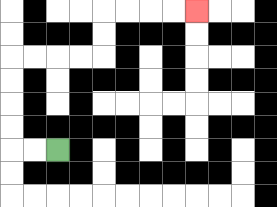{'start': '[2, 6]', 'end': '[8, 0]', 'path_directions': 'L,L,U,U,U,U,R,R,R,R,U,U,R,R,R,R', 'path_coordinates': '[[2, 6], [1, 6], [0, 6], [0, 5], [0, 4], [0, 3], [0, 2], [1, 2], [2, 2], [3, 2], [4, 2], [4, 1], [4, 0], [5, 0], [6, 0], [7, 0], [8, 0]]'}